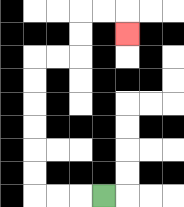{'start': '[4, 8]', 'end': '[5, 1]', 'path_directions': 'L,L,L,U,U,U,U,U,U,R,R,U,U,R,R,D', 'path_coordinates': '[[4, 8], [3, 8], [2, 8], [1, 8], [1, 7], [1, 6], [1, 5], [1, 4], [1, 3], [1, 2], [2, 2], [3, 2], [3, 1], [3, 0], [4, 0], [5, 0], [5, 1]]'}